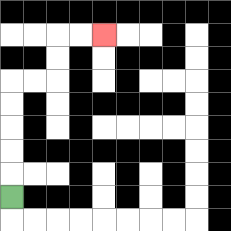{'start': '[0, 8]', 'end': '[4, 1]', 'path_directions': 'U,U,U,U,U,R,R,U,U,R,R', 'path_coordinates': '[[0, 8], [0, 7], [0, 6], [0, 5], [0, 4], [0, 3], [1, 3], [2, 3], [2, 2], [2, 1], [3, 1], [4, 1]]'}